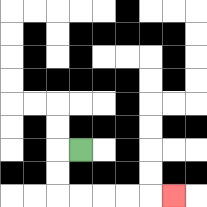{'start': '[3, 6]', 'end': '[7, 8]', 'path_directions': 'L,D,D,R,R,R,R,R', 'path_coordinates': '[[3, 6], [2, 6], [2, 7], [2, 8], [3, 8], [4, 8], [5, 8], [6, 8], [7, 8]]'}